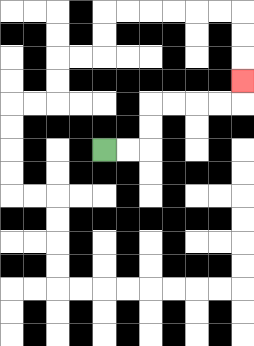{'start': '[4, 6]', 'end': '[10, 3]', 'path_directions': 'R,R,U,U,R,R,R,R,U', 'path_coordinates': '[[4, 6], [5, 6], [6, 6], [6, 5], [6, 4], [7, 4], [8, 4], [9, 4], [10, 4], [10, 3]]'}